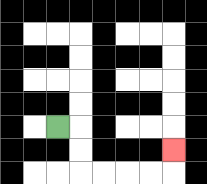{'start': '[2, 5]', 'end': '[7, 6]', 'path_directions': 'R,D,D,R,R,R,R,U', 'path_coordinates': '[[2, 5], [3, 5], [3, 6], [3, 7], [4, 7], [5, 7], [6, 7], [7, 7], [7, 6]]'}